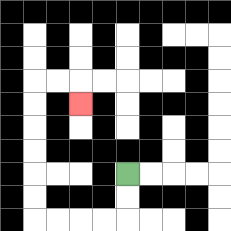{'start': '[5, 7]', 'end': '[3, 4]', 'path_directions': 'D,D,L,L,L,L,U,U,U,U,U,U,R,R,D', 'path_coordinates': '[[5, 7], [5, 8], [5, 9], [4, 9], [3, 9], [2, 9], [1, 9], [1, 8], [1, 7], [1, 6], [1, 5], [1, 4], [1, 3], [2, 3], [3, 3], [3, 4]]'}